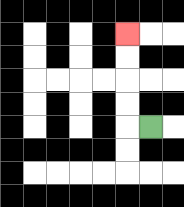{'start': '[6, 5]', 'end': '[5, 1]', 'path_directions': 'L,U,U,U,U', 'path_coordinates': '[[6, 5], [5, 5], [5, 4], [5, 3], [5, 2], [5, 1]]'}